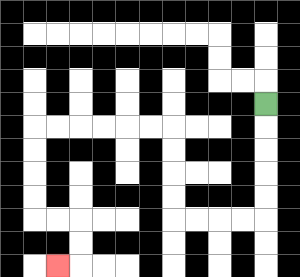{'start': '[11, 4]', 'end': '[2, 11]', 'path_directions': 'D,D,D,D,D,L,L,L,L,U,U,U,U,L,L,L,L,L,L,D,D,D,D,R,R,D,D,L', 'path_coordinates': '[[11, 4], [11, 5], [11, 6], [11, 7], [11, 8], [11, 9], [10, 9], [9, 9], [8, 9], [7, 9], [7, 8], [7, 7], [7, 6], [7, 5], [6, 5], [5, 5], [4, 5], [3, 5], [2, 5], [1, 5], [1, 6], [1, 7], [1, 8], [1, 9], [2, 9], [3, 9], [3, 10], [3, 11], [2, 11]]'}